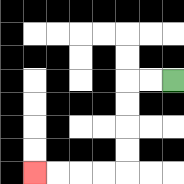{'start': '[7, 3]', 'end': '[1, 7]', 'path_directions': 'L,L,D,D,D,D,L,L,L,L', 'path_coordinates': '[[7, 3], [6, 3], [5, 3], [5, 4], [5, 5], [5, 6], [5, 7], [4, 7], [3, 7], [2, 7], [1, 7]]'}